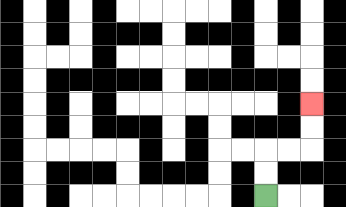{'start': '[11, 8]', 'end': '[13, 4]', 'path_directions': 'U,U,R,R,U,U', 'path_coordinates': '[[11, 8], [11, 7], [11, 6], [12, 6], [13, 6], [13, 5], [13, 4]]'}